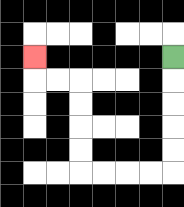{'start': '[7, 2]', 'end': '[1, 2]', 'path_directions': 'D,D,D,D,D,L,L,L,L,U,U,U,U,L,L,U', 'path_coordinates': '[[7, 2], [7, 3], [7, 4], [7, 5], [7, 6], [7, 7], [6, 7], [5, 7], [4, 7], [3, 7], [3, 6], [3, 5], [3, 4], [3, 3], [2, 3], [1, 3], [1, 2]]'}